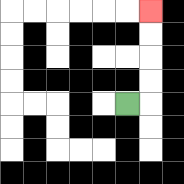{'start': '[5, 4]', 'end': '[6, 0]', 'path_directions': 'R,U,U,U,U', 'path_coordinates': '[[5, 4], [6, 4], [6, 3], [6, 2], [6, 1], [6, 0]]'}